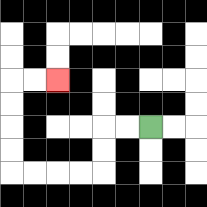{'start': '[6, 5]', 'end': '[2, 3]', 'path_directions': 'L,L,D,D,L,L,L,L,U,U,U,U,R,R', 'path_coordinates': '[[6, 5], [5, 5], [4, 5], [4, 6], [4, 7], [3, 7], [2, 7], [1, 7], [0, 7], [0, 6], [0, 5], [0, 4], [0, 3], [1, 3], [2, 3]]'}